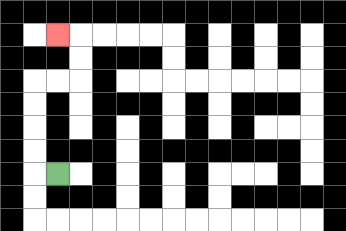{'start': '[2, 7]', 'end': '[2, 1]', 'path_directions': 'L,U,U,U,U,R,R,U,U,L', 'path_coordinates': '[[2, 7], [1, 7], [1, 6], [1, 5], [1, 4], [1, 3], [2, 3], [3, 3], [3, 2], [3, 1], [2, 1]]'}